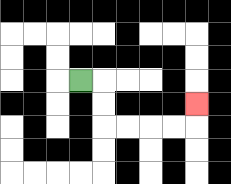{'start': '[3, 3]', 'end': '[8, 4]', 'path_directions': 'R,D,D,R,R,R,R,U', 'path_coordinates': '[[3, 3], [4, 3], [4, 4], [4, 5], [5, 5], [6, 5], [7, 5], [8, 5], [8, 4]]'}